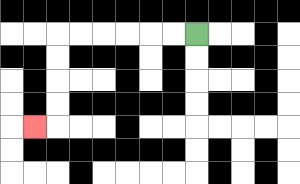{'start': '[8, 1]', 'end': '[1, 5]', 'path_directions': 'L,L,L,L,L,L,D,D,D,D,L', 'path_coordinates': '[[8, 1], [7, 1], [6, 1], [5, 1], [4, 1], [3, 1], [2, 1], [2, 2], [2, 3], [2, 4], [2, 5], [1, 5]]'}